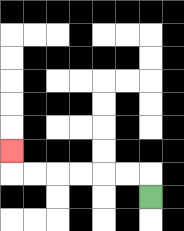{'start': '[6, 8]', 'end': '[0, 6]', 'path_directions': 'U,L,L,L,L,L,L,U', 'path_coordinates': '[[6, 8], [6, 7], [5, 7], [4, 7], [3, 7], [2, 7], [1, 7], [0, 7], [0, 6]]'}